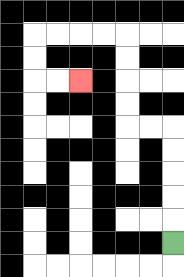{'start': '[7, 10]', 'end': '[3, 3]', 'path_directions': 'U,U,U,U,U,L,L,U,U,U,U,L,L,L,L,D,D,R,R', 'path_coordinates': '[[7, 10], [7, 9], [7, 8], [7, 7], [7, 6], [7, 5], [6, 5], [5, 5], [5, 4], [5, 3], [5, 2], [5, 1], [4, 1], [3, 1], [2, 1], [1, 1], [1, 2], [1, 3], [2, 3], [3, 3]]'}